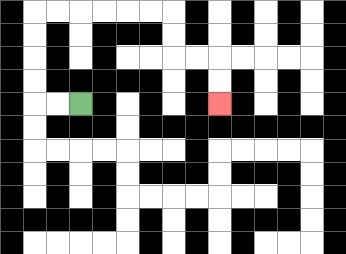{'start': '[3, 4]', 'end': '[9, 4]', 'path_directions': 'L,L,U,U,U,U,R,R,R,R,R,R,D,D,R,R,D,D', 'path_coordinates': '[[3, 4], [2, 4], [1, 4], [1, 3], [1, 2], [1, 1], [1, 0], [2, 0], [3, 0], [4, 0], [5, 0], [6, 0], [7, 0], [7, 1], [7, 2], [8, 2], [9, 2], [9, 3], [9, 4]]'}